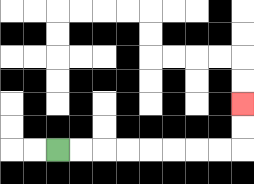{'start': '[2, 6]', 'end': '[10, 4]', 'path_directions': 'R,R,R,R,R,R,R,R,U,U', 'path_coordinates': '[[2, 6], [3, 6], [4, 6], [5, 6], [6, 6], [7, 6], [8, 6], [9, 6], [10, 6], [10, 5], [10, 4]]'}